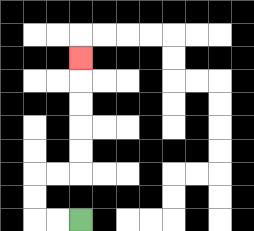{'start': '[3, 9]', 'end': '[3, 2]', 'path_directions': 'L,L,U,U,R,R,U,U,U,U,U', 'path_coordinates': '[[3, 9], [2, 9], [1, 9], [1, 8], [1, 7], [2, 7], [3, 7], [3, 6], [3, 5], [3, 4], [3, 3], [3, 2]]'}